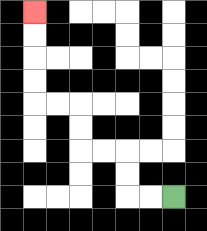{'start': '[7, 8]', 'end': '[1, 0]', 'path_directions': 'L,L,U,U,L,L,U,U,L,L,U,U,U,U', 'path_coordinates': '[[7, 8], [6, 8], [5, 8], [5, 7], [5, 6], [4, 6], [3, 6], [3, 5], [3, 4], [2, 4], [1, 4], [1, 3], [1, 2], [1, 1], [1, 0]]'}